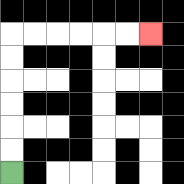{'start': '[0, 7]', 'end': '[6, 1]', 'path_directions': 'U,U,U,U,U,U,R,R,R,R,R,R', 'path_coordinates': '[[0, 7], [0, 6], [0, 5], [0, 4], [0, 3], [0, 2], [0, 1], [1, 1], [2, 1], [3, 1], [4, 1], [5, 1], [6, 1]]'}